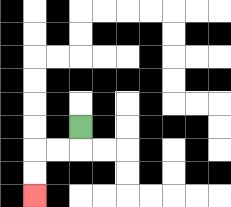{'start': '[3, 5]', 'end': '[1, 8]', 'path_directions': 'D,L,L,D,D', 'path_coordinates': '[[3, 5], [3, 6], [2, 6], [1, 6], [1, 7], [1, 8]]'}